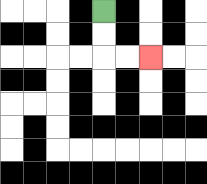{'start': '[4, 0]', 'end': '[6, 2]', 'path_directions': 'D,D,R,R', 'path_coordinates': '[[4, 0], [4, 1], [4, 2], [5, 2], [6, 2]]'}